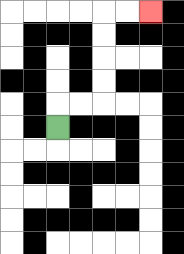{'start': '[2, 5]', 'end': '[6, 0]', 'path_directions': 'U,R,R,U,U,U,U,R,R', 'path_coordinates': '[[2, 5], [2, 4], [3, 4], [4, 4], [4, 3], [4, 2], [4, 1], [4, 0], [5, 0], [6, 0]]'}